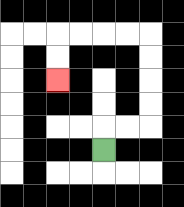{'start': '[4, 6]', 'end': '[2, 3]', 'path_directions': 'U,R,R,U,U,U,U,L,L,L,L,D,D', 'path_coordinates': '[[4, 6], [4, 5], [5, 5], [6, 5], [6, 4], [6, 3], [6, 2], [6, 1], [5, 1], [4, 1], [3, 1], [2, 1], [2, 2], [2, 3]]'}